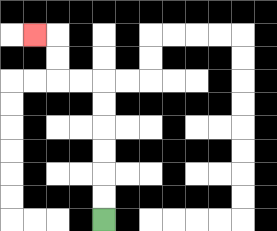{'start': '[4, 9]', 'end': '[1, 1]', 'path_directions': 'U,U,U,U,U,U,L,L,U,U,L', 'path_coordinates': '[[4, 9], [4, 8], [4, 7], [4, 6], [4, 5], [4, 4], [4, 3], [3, 3], [2, 3], [2, 2], [2, 1], [1, 1]]'}